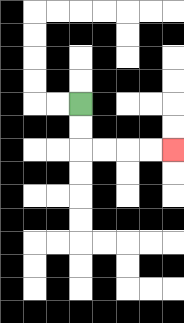{'start': '[3, 4]', 'end': '[7, 6]', 'path_directions': 'D,D,R,R,R,R', 'path_coordinates': '[[3, 4], [3, 5], [3, 6], [4, 6], [5, 6], [6, 6], [7, 6]]'}